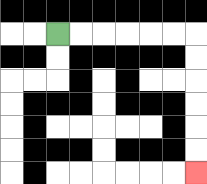{'start': '[2, 1]', 'end': '[8, 7]', 'path_directions': 'R,R,R,R,R,R,D,D,D,D,D,D', 'path_coordinates': '[[2, 1], [3, 1], [4, 1], [5, 1], [6, 1], [7, 1], [8, 1], [8, 2], [8, 3], [8, 4], [8, 5], [8, 6], [8, 7]]'}